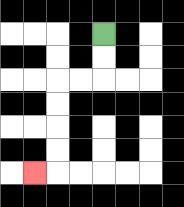{'start': '[4, 1]', 'end': '[1, 7]', 'path_directions': 'D,D,L,L,D,D,D,D,L', 'path_coordinates': '[[4, 1], [4, 2], [4, 3], [3, 3], [2, 3], [2, 4], [2, 5], [2, 6], [2, 7], [1, 7]]'}